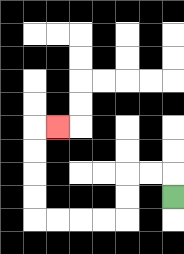{'start': '[7, 8]', 'end': '[2, 5]', 'path_directions': 'U,L,L,D,D,L,L,L,L,U,U,U,U,R', 'path_coordinates': '[[7, 8], [7, 7], [6, 7], [5, 7], [5, 8], [5, 9], [4, 9], [3, 9], [2, 9], [1, 9], [1, 8], [1, 7], [1, 6], [1, 5], [2, 5]]'}